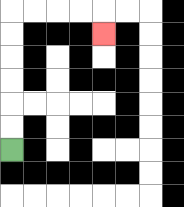{'start': '[0, 6]', 'end': '[4, 1]', 'path_directions': 'U,U,U,U,U,U,R,R,R,R,D', 'path_coordinates': '[[0, 6], [0, 5], [0, 4], [0, 3], [0, 2], [0, 1], [0, 0], [1, 0], [2, 0], [3, 0], [4, 0], [4, 1]]'}